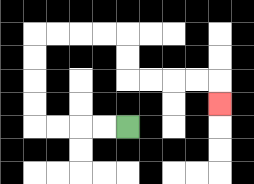{'start': '[5, 5]', 'end': '[9, 4]', 'path_directions': 'L,L,L,L,U,U,U,U,R,R,R,R,D,D,R,R,R,R,D', 'path_coordinates': '[[5, 5], [4, 5], [3, 5], [2, 5], [1, 5], [1, 4], [1, 3], [1, 2], [1, 1], [2, 1], [3, 1], [4, 1], [5, 1], [5, 2], [5, 3], [6, 3], [7, 3], [8, 3], [9, 3], [9, 4]]'}